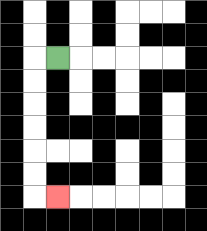{'start': '[2, 2]', 'end': '[2, 8]', 'path_directions': 'L,D,D,D,D,D,D,R', 'path_coordinates': '[[2, 2], [1, 2], [1, 3], [1, 4], [1, 5], [1, 6], [1, 7], [1, 8], [2, 8]]'}